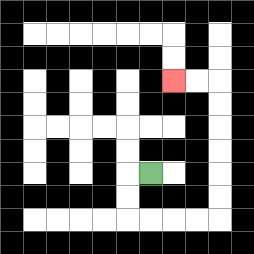{'start': '[6, 7]', 'end': '[7, 3]', 'path_directions': 'L,D,D,R,R,R,R,U,U,U,U,U,U,L,L', 'path_coordinates': '[[6, 7], [5, 7], [5, 8], [5, 9], [6, 9], [7, 9], [8, 9], [9, 9], [9, 8], [9, 7], [9, 6], [9, 5], [9, 4], [9, 3], [8, 3], [7, 3]]'}